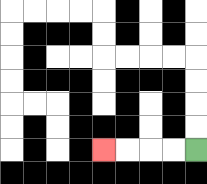{'start': '[8, 6]', 'end': '[4, 6]', 'path_directions': 'L,L,L,L', 'path_coordinates': '[[8, 6], [7, 6], [6, 6], [5, 6], [4, 6]]'}